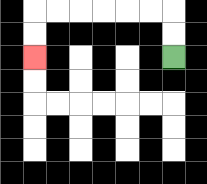{'start': '[7, 2]', 'end': '[1, 2]', 'path_directions': 'U,U,L,L,L,L,L,L,D,D', 'path_coordinates': '[[7, 2], [7, 1], [7, 0], [6, 0], [5, 0], [4, 0], [3, 0], [2, 0], [1, 0], [1, 1], [1, 2]]'}